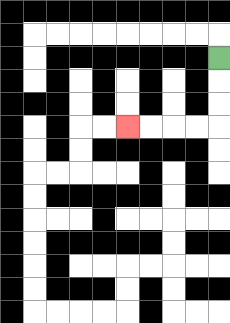{'start': '[9, 2]', 'end': '[5, 5]', 'path_directions': 'D,D,D,L,L,L,L', 'path_coordinates': '[[9, 2], [9, 3], [9, 4], [9, 5], [8, 5], [7, 5], [6, 5], [5, 5]]'}